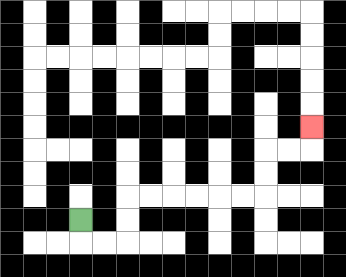{'start': '[3, 9]', 'end': '[13, 5]', 'path_directions': 'D,R,R,U,U,R,R,R,R,R,R,U,U,R,R,U', 'path_coordinates': '[[3, 9], [3, 10], [4, 10], [5, 10], [5, 9], [5, 8], [6, 8], [7, 8], [8, 8], [9, 8], [10, 8], [11, 8], [11, 7], [11, 6], [12, 6], [13, 6], [13, 5]]'}